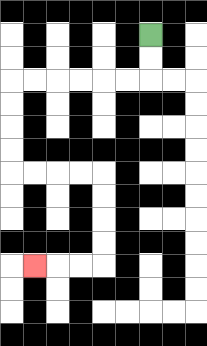{'start': '[6, 1]', 'end': '[1, 11]', 'path_directions': 'D,D,L,L,L,L,L,L,D,D,D,D,R,R,R,R,D,D,D,D,L,L,L', 'path_coordinates': '[[6, 1], [6, 2], [6, 3], [5, 3], [4, 3], [3, 3], [2, 3], [1, 3], [0, 3], [0, 4], [0, 5], [0, 6], [0, 7], [1, 7], [2, 7], [3, 7], [4, 7], [4, 8], [4, 9], [4, 10], [4, 11], [3, 11], [2, 11], [1, 11]]'}